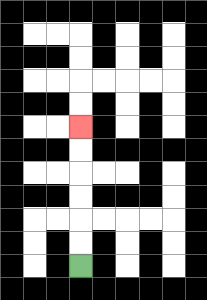{'start': '[3, 11]', 'end': '[3, 5]', 'path_directions': 'U,U,U,U,U,U', 'path_coordinates': '[[3, 11], [3, 10], [3, 9], [3, 8], [3, 7], [3, 6], [3, 5]]'}